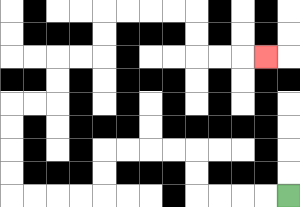{'start': '[12, 8]', 'end': '[11, 2]', 'path_directions': 'L,L,L,L,U,U,L,L,L,L,D,D,L,L,L,L,U,U,U,U,R,R,U,U,R,R,U,U,R,R,R,R,D,D,R,R,R', 'path_coordinates': '[[12, 8], [11, 8], [10, 8], [9, 8], [8, 8], [8, 7], [8, 6], [7, 6], [6, 6], [5, 6], [4, 6], [4, 7], [4, 8], [3, 8], [2, 8], [1, 8], [0, 8], [0, 7], [0, 6], [0, 5], [0, 4], [1, 4], [2, 4], [2, 3], [2, 2], [3, 2], [4, 2], [4, 1], [4, 0], [5, 0], [6, 0], [7, 0], [8, 0], [8, 1], [8, 2], [9, 2], [10, 2], [11, 2]]'}